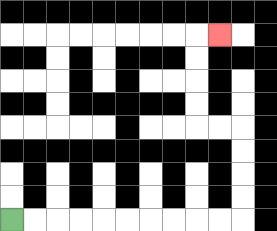{'start': '[0, 9]', 'end': '[9, 1]', 'path_directions': 'R,R,R,R,R,R,R,R,R,R,U,U,U,U,L,L,U,U,U,U,R', 'path_coordinates': '[[0, 9], [1, 9], [2, 9], [3, 9], [4, 9], [5, 9], [6, 9], [7, 9], [8, 9], [9, 9], [10, 9], [10, 8], [10, 7], [10, 6], [10, 5], [9, 5], [8, 5], [8, 4], [8, 3], [8, 2], [8, 1], [9, 1]]'}